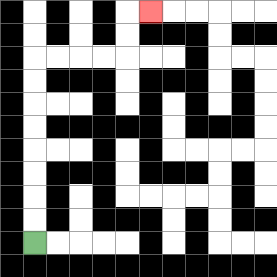{'start': '[1, 10]', 'end': '[6, 0]', 'path_directions': 'U,U,U,U,U,U,U,U,R,R,R,R,U,U,R', 'path_coordinates': '[[1, 10], [1, 9], [1, 8], [1, 7], [1, 6], [1, 5], [1, 4], [1, 3], [1, 2], [2, 2], [3, 2], [4, 2], [5, 2], [5, 1], [5, 0], [6, 0]]'}